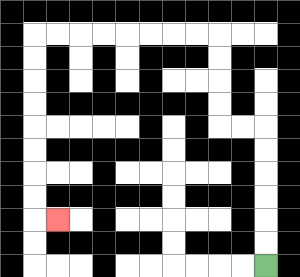{'start': '[11, 11]', 'end': '[2, 9]', 'path_directions': 'U,U,U,U,U,U,L,L,U,U,U,U,L,L,L,L,L,L,L,L,D,D,D,D,D,D,D,D,R', 'path_coordinates': '[[11, 11], [11, 10], [11, 9], [11, 8], [11, 7], [11, 6], [11, 5], [10, 5], [9, 5], [9, 4], [9, 3], [9, 2], [9, 1], [8, 1], [7, 1], [6, 1], [5, 1], [4, 1], [3, 1], [2, 1], [1, 1], [1, 2], [1, 3], [1, 4], [1, 5], [1, 6], [1, 7], [1, 8], [1, 9], [2, 9]]'}